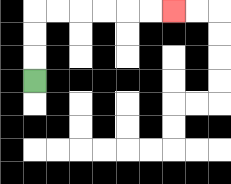{'start': '[1, 3]', 'end': '[7, 0]', 'path_directions': 'U,U,U,R,R,R,R,R,R', 'path_coordinates': '[[1, 3], [1, 2], [1, 1], [1, 0], [2, 0], [3, 0], [4, 0], [5, 0], [6, 0], [7, 0]]'}